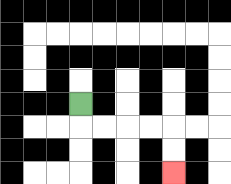{'start': '[3, 4]', 'end': '[7, 7]', 'path_directions': 'D,R,R,R,R,D,D', 'path_coordinates': '[[3, 4], [3, 5], [4, 5], [5, 5], [6, 5], [7, 5], [7, 6], [7, 7]]'}